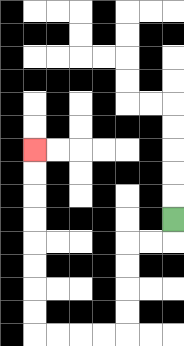{'start': '[7, 9]', 'end': '[1, 6]', 'path_directions': 'D,L,L,D,D,D,D,L,L,L,L,U,U,U,U,U,U,U,U', 'path_coordinates': '[[7, 9], [7, 10], [6, 10], [5, 10], [5, 11], [5, 12], [5, 13], [5, 14], [4, 14], [3, 14], [2, 14], [1, 14], [1, 13], [1, 12], [1, 11], [1, 10], [1, 9], [1, 8], [1, 7], [1, 6]]'}